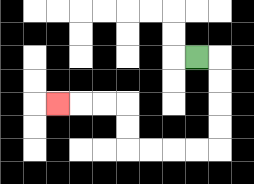{'start': '[8, 2]', 'end': '[2, 4]', 'path_directions': 'R,D,D,D,D,L,L,L,L,U,U,L,L,L', 'path_coordinates': '[[8, 2], [9, 2], [9, 3], [9, 4], [9, 5], [9, 6], [8, 6], [7, 6], [6, 6], [5, 6], [5, 5], [5, 4], [4, 4], [3, 4], [2, 4]]'}